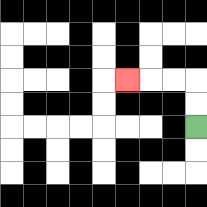{'start': '[8, 5]', 'end': '[5, 3]', 'path_directions': 'U,U,L,L,L', 'path_coordinates': '[[8, 5], [8, 4], [8, 3], [7, 3], [6, 3], [5, 3]]'}